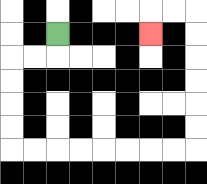{'start': '[2, 1]', 'end': '[6, 1]', 'path_directions': 'D,L,L,D,D,D,D,R,R,R,R,R,R,R,R,U,U,U,U,U,U,L,L,D', 'path_coordinates': '[[2, 1], [2, 2], [1, 2], [0, 2], [0, 3], [0, 4], [0, 5], [0, 6], [1, 6], [2, 6], [3, 6], [4, 6], [5, 6], [6, 6], [7, 6], [8, 6], [8, 5], [8, 4], [8, 3], [8, 2], [8, 1], [8, 0], [7, 0], [6, 0], [6, 1]]'}